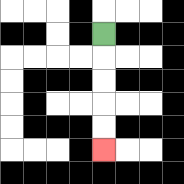{'start': '[4, 1]', 'end': '[4, 6]', 'path_directions': 'D,D,D,D,D', 'path_coordinates': '[[4, 1], [4, 2], [4, 3], [4, 4], [4, 5], [4, 6]]'}